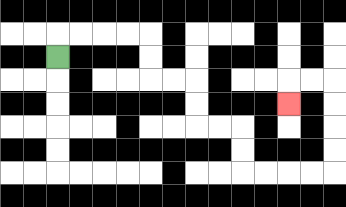{'start': '[2, 2]', 'end': '[12, 4]', 'path_directions': 'U,R,R,R,R,D,D,R,R,D,D,R,R,D,D,R,R,R,R,U,U,U,U,L,L,D', 'path_coordinates': '[[2, 2], [2, 1], [3, 1], [4, 1], [5, 1], [6, 1], [6, 2], [6, 3], [7, 3], [8, 3], [8, 4], [8, 5], [9, 5], [10, 5], [10, 6], [10, 7], [11, 7], [12, 7], [13, 7], [14, 7], [14, 6], [14, 5], [14, 4], [14, 3], [13, 3], [12, 3], [12, 4]]'}